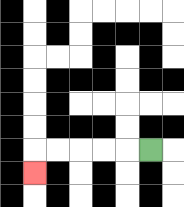{'start': '[6, 6]', 'end': '[1, 7]', 'path_directions': 'L,L,L,L,L,D', 'path_coordinates': '[[6, 6], [5, 6], [4, 6], [3, 6], [2, 6], [1, 6], [1, 7]]'}